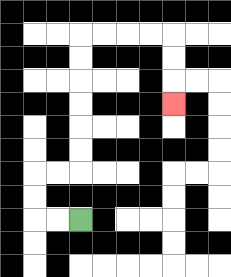{'start': '[3, 9]', 'end': '[7, 4]', 'path_directions': 'L,L,U,U,R,R,U,U,U,U,U,U,R,R,R,R,D,D,D', 'path_coordinates': '[[3, 9], [2, 9], [1, 9], [1, 8], [1, 7], [2, 7], [3, 7], [3, 6], [3, 5], [3, 4], [3, 3], [3, 2], [3, 1], [4, 1], [5, 1], [6, 1], [7, 1], [7, 2], [7, 3], [7, 4]]'}